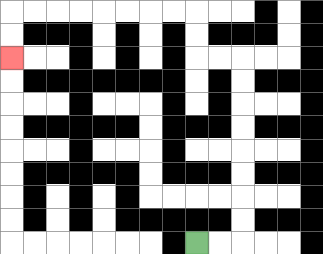{'start': '[8, 10]', 'end': '[0, 2]', 'path_directions': 'R,R,U,U,U,U,U,U,U,U,L,L,U,U,L,L,L,L,L,L,L,L,D,D', 'path_coordinates': '[[8, 10], [9, 10], [10, 10], [10, 9], [10, 8], [10, 7], [10, 6], [10, 5], [10, 4], [10, 3], [10, 2], [9, 2], [8, 2], [8, 1], [8, 0], [7, 0], [6, 0], [5, 0], [4, 0], [3, 0], [2, 0], [1, 0], [0, 0], [0, 1], [0, 2]]'}